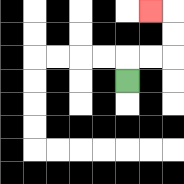{'start': '[5, 3]', 'end': '[6, 0]', 'path_directions': 'U,R,R,U,U,L', 'path_coordinates': '[[5, 3], [5, 2], [6, 2], [7, 2], [7, 1], [7, 0], [6, 0]]'}